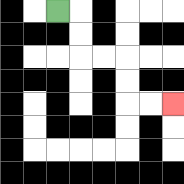{'start': '[2, 0]', 'end': '[7, 4]', 'path_directions': 'R,D,D,R,R,D,D,R,R', 'path_coordinates': '[[2, 0], [3, 0], [3, 1], [3, 2], [4, 2], [5, 2], [5, 3], [5, 4], [6, 4], [7, 4]]'}